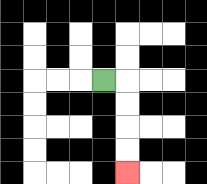{'start': '[4, 3]', 'end': '[5, 7]', 'path_directions': 'R,D,D,D,D', 'path_coordinates': '[[4, 3], [5, 3], [5, 4], [5, 5], [5, 6], [5, 7]]'}